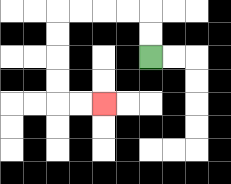{'start': '[6, 2]', 'end': '[4, 4]', 'path_directions': 'U,U,L,L,L,L,D,D,D,D,R,R', 'path_coordinates': '[[6, 2], [6, 1], [6, 0], [5, 0], [4, 0], [3, 0], [2, 0], [2, 1], [2, 2], [2, 3], [2, 4], [3, 4], [4, 4]]'}